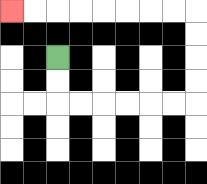{'start': '[2, 2]', 'end': '[0, 0]', 'path_directions': 'D,D,R,R,R,R,R,R,U,U,U,U,L,L,L,L,L,L,L,L', 'path_coordinates': '[[2, 2], [2, 3], [2, 4], [3, 4], [4, 4], [5, 4], [6, 4], [7, 4], [8, 4], [8, 3], [8, 2], [8, 1], [8, 0], [7, 0], [6, 0], [5, 0], [4, 0], [3, 0], [2, 0], [1, 0], [0, 0]]'}